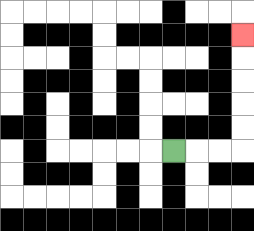{'start': '[7, 6]', 'end': '[10, 1]', 'path_directions': 'R,R,R,U,U,U,U,U', 'path_coordinates': '[[7, 6], [8, 6], [9, 6], [10, 6], [10, 5], [10, 4], [10, 3], [10, 2], [10, 1]]'}